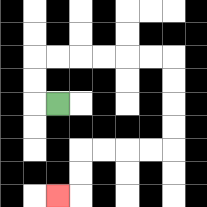{'start': '[2, 4]', 'end': '[2, 8]', 'path_directions': 'L,U,U,R,R,R,R,R,R,D,D,D,D,L,L,L,L,D,D,L', 'path_coordinates': '[[2, 4], [1, 4], [1, 3], [1, 2], [2, 2], [3, 2], [4, 2], [5, 2], [6, 2], [7, 2], [7, 3], [7, 4], [7, 5], [7, 6], [6, 6], [5, 6], [4, 6], [3, 6], [3, 7], [3, 8], [2, 8]]'}